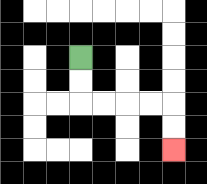{'start': '[3, 2]', 'end': '[7, 6]', 'path_directions': 'D,D,R,R,R,R,D,D', 'path_coordinates': '[[3, 2], [3, 3], [3, 4], [4, 4], [5, 4], [6, 4], [7, 4], [7, 5], [7, 6]]'}